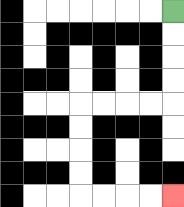{'start': '[7, 0]', 'end': '[7, 8]', 'path_directions': 'D,D,D,D,L,L,L,L,D,D,D,D,R,R,R,R', 'path_coordinates': '[[7, 0], [7, 1], [7, 2], [7, 3], [7, 4], [6, 4], [5, 4], [4, 4], [3, 4], [3, 5], [3, 6], [3, 7], [3, 8], [4, 8], [5, 8], [6, 8], [7, 8]]'}